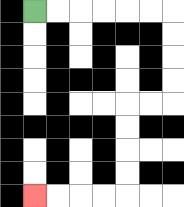{'start': '[1, 0]', 'end': '[1, 8]', 'path_directions': 'R,R,R,R,R,R,D,D,D,D,L,L,D,D,D,D,L,L,L,L', 'path_coordinates': '[[1, 0], [2, 0], [3, 0], [4, 0], [5, 0], [6, 0], [7, 0], [7, 1], [7, 2], [7, 3], [7, 4], [6, 4], [5, 4], [5, 5], [5, 6], [5, 7], [5, 8], [4, 8], [3, 8], [2, 8], [1, 8]]'}